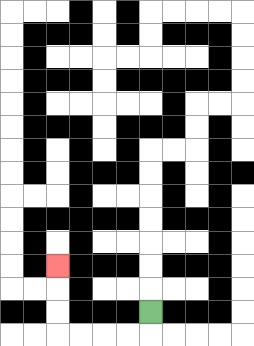{'start': '[6, 13]', 'end': '[2, 11]', 'path_directions': 'D,L,L,L,L,U,U,U', 'path_coordinates': '[[6, 13], [6, 14], [5, 14], [4, 14], [3, 14], [2, 14], [2, 13], [2, 12], [2, 11]]'}